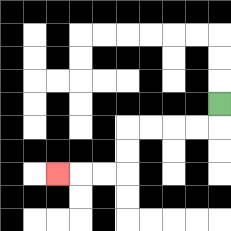{'start': '[9, 4]', 'end': '[2, 7]', 'path_directions': 'D,L,L,L,L,D,D,L,L,L', 'path_coordinates': '[[9, 4], [9, 5], [8, 5], [7, 5], [6, 5], [5, 5], [5, 6], [5, 7], [4, 7], [3, 7], [2, 7]]'}